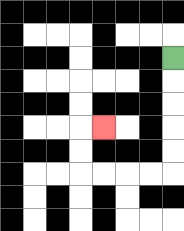{'start': '[7, 2]', 'end': '[4, 5]', 'path_directions': 'D,D,D,D,D,L,L,L,L,U,U,R', 'path_coordinates': '[[7, 2], [7, 3], [7, 4], [7, 5], [7, 6], [7, 7], [6, 7], [5, 7], [4, 7], [3, 7], [3, 6], [3, 5], [4, 5]]'}